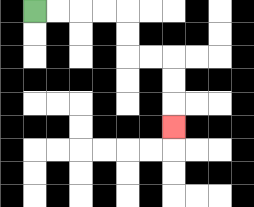{'start': '[1, 0]', 'end': '[7, 5]', 'path_directions': 'R,R,R,R,D,D,R,R,D,D,D', 'path_coordinates': '[[1, 0], [2, 0], [3, 0], [4, 0], [5, 0], [5, 1], [5, 2], [6, 2], [7, 2], [7, 3], [7, 4], [7, 5]]'}